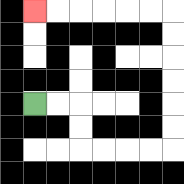{'start': '[1, 4]', 'end': '[1, 0]', 'path_directions': 'R,R,D,D,R,R,R,R,U,U,U,U,U,U,L,L,L,L,L,L', 'path_coordinates': '[[1, 4], [2, 4], [3, 4], [3, 5], [3, 6], [4, 6], [5, 6], [6, 6], [7, 6], [7, 5], [7, 4], [7, 3], [7, 2], [7, 1], [7, 0], [6, 0], [5, 0], [4, 0], [3, 0], [2, 0], [1, 0]]'}